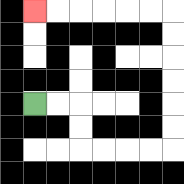{'start': '[1, 4]', 'end': '[1, 0]', 'path_directions': 'R,R,D,D,R,R,R,R,U,U,U,U,U,U,L,L,L,L,L,L', 'path_coordinates': '[[1, 4], [2, 4], [3, 4], [3, 5], [3, 6], [4, 6], [5, 6], [6, 6], [7, 6], [7, 5], [7, 4], [7, 3], [7, 2], [7, 1], [7, 0], [6, 0], [5, 0], [4, 0], [3, 0], [2, 0], [1, 0]]'}